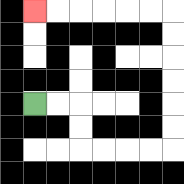{'start': '[1, 4]', 'end': '[1, 0]', 'path_directions': 'R,R,D,D,R,R,R,R,U,U,U,U,U,U,L,L,L,L,L,L', 'path_coordinates': '[[1, 4], [2, 4], [3, 4], [3, 5], [3, 6], [4, 6], [5, 6], [6, 6], [7, 6], [7, 5], [7, 4], [7, 3], [7, 2], [7, 1], [7, 0], [6, 0], [5, 0], [4, 0], [3, 0], [2, 0], [1, 0]]'}